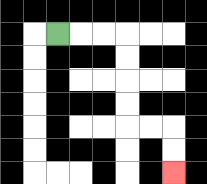{'start': '[2, 1]', 'end': '[7, 7]', 'path_directions': 'R,R,R,D,D,D,D,R,R,D,D', 'path_coordinates': '[[2, 1], [3, 1], [4, 1], [5, 1], [5, 2], [5, 3], [5, 4], [5, 5], [6, 5], [7, 5], [7, 6], [7, 7]]'}